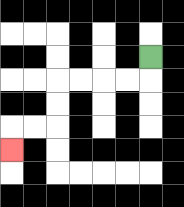{'start': '[6, 2]', 'end': '[0, 6]', 'path_directions': 'D,L,L,L,L,D,D,L,L,D', 'path_coordinates': '[[6, 2], [6, 3], [5, 3], [4, 3], [3, 3], [2, 3], [2, 4], [2, 5], [1, 5], [0, 5], [0, 6]]'}